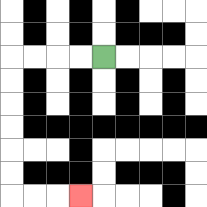{'start': '[4, 2]', 'end': '[3, 8]', 'path_directions': 'L,L,L,L,D,D,D,D,D,D,R,R,R', 'path_coordinates': '[[4, 2], [3, 2], [2, 2], [1, 2], [0, 2], [0, 3], [0, 4], [0, 5], [0, 6], [0, 7], [0, 8], [1, 8], [2, 8], [3, 8]]'}